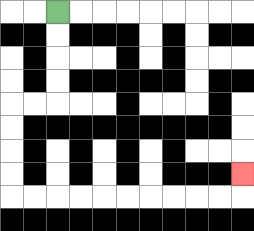{'start': '[2, 0]', 'end': '[10, 7]', 'path_directions': 'D,D,D,D,L,L,D,D,D,D,R,R,R,R,R,R,R,R,R,R,U', 'path_coordinates': '[[2, 0], [2, 1], [2, 2], [2, 3], [2, 4], [1, 4], [0, 4], [0, 5], [0, 6], [0, 7], [0, 8], [1, 8], [2, 8], [3, 8], [4, 8], [5, 8], [6, 8], [7, 8], [8, 8], [9, 8], [10, 8], [10, 7]]'}